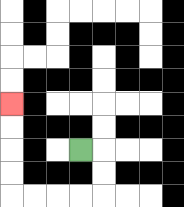{'start': '[3, 6]', 'end': '[0, 4]', 'path_directions': 'R,D,D,L,L,L,L,U,U,U,U', 'path_coordinates': '[[3, 6], [4, 6], [4, 7], [4, 8], [3, 8], [2, 8], [1, 8], [0, 8], [0, 7], [0, 6], [0, 5], [0, 4]]'}